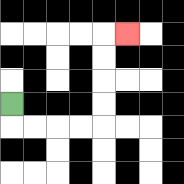{'start': '[0, 4]', 'end': '[5, 1]', 'path_directions': 'D,R,R,R,R,U,U,U,U,R', 'path_coordinates': '[[0, 4], [0, 5], [1, 5], [2, 5], [3, 5], [4, 5], [4, 4], [4, 3], [4, 2], [4, 1], [5, 1]]'}